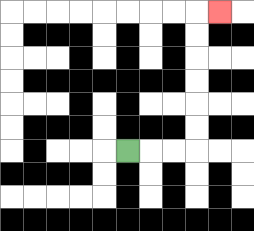{'start': '[5, 6]', 'end': '[9, 0]', 'path_directions': 'R,R,R,U,U,U,U,U,U,R', 'path_coordinates': '[[5, 6], [6, 6], [7, 6], [8, 6], [8, 5], [8, 4], [8, 3], [8, 2], [8, 1], [8, 0], [9, 0]]'}